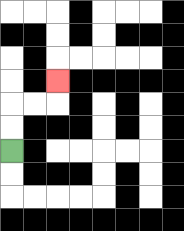{'start': '[0, 6]', 'end': '[2, 3]', 'path_directions': 'U,U,R,R,U', 'path_coordinates': '[[0, 6], [0, 5], [0, 4], [1, 4], [2, 4], [2, 3]]'}